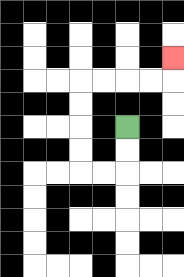{'start': '[5, 5]', 'end': '[7, 2]', 'path_directions': 'D,D,L,L,U,U,U,U,R,R,R,R,U', 'path_coordinates': '[[5, 5], [5, 6], [5, 7], [4, 7], [3, 7], [3, 6], [3, 5], [3, 4], [3, 3], [4, 3], [5, 3], [6, 3], [7, 3], [7, 2]]'}